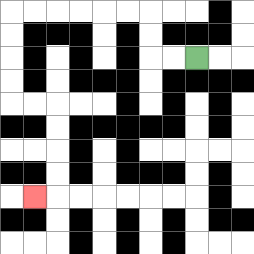{'start': '[8, 2]', 'end': '[1, 8]', 'path_directions': 'L,L,U,U,L,L,L,L,L,L,D,D,D,D,R,R,D,D,D,D,L', 'path_coordinates': '[[8, 2], [7, 2], [6, 2], [6, 1], [6, 0], [5, 0], [4, 0], [3, 0], [2, 0], [1, 0], [0, 0], [0, 1], [0, 2], [0, 3], [0, 4], [1, 4], [2, 4], [2, 5], [2, 6], [2, 7], [2, 8], [1, 8]]'}